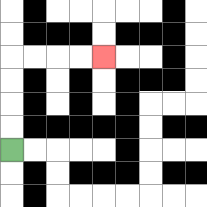{'start': '[0, 6]', 'end': '[4, 2]', 'path_directions': 'U,U,U,U,R,R,R,R', 'path_coordinates': '[[0, 6], [0, 5], [0, 4], [0, 3], [0, 2], [1, 2], [2, 2], [3, 2], [4, 2]]'}